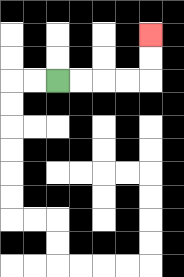{'start': '[2, 3]', 'end': '[6, 1]', 'path_directions': 'R,R,R,R,U,U', 'path_coordinates': '[[2, 3], [3, 3], [4, 3], [5, 3], [6, 3], [6, 2], [6, 1]]'}